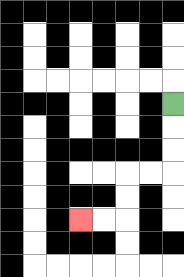{'start': '[7, 4]', 'end': '[3, 9]', 'path_directions': 'D,D,D,L,L,D,D,L,L', 'path_coordinates': '[[7, 4], [7, 5], [7, 6], [7, 7], [6, 7], [5, 7], [5, 8], [5, 9], [4, 9], [3, 9]]'}